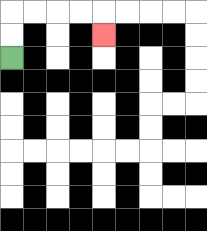{'start': '[0, 2]', 'end': '[4, 1]', 'path_directions': 'U,U,R,R,R,R,D', 'path_coordinates': '[[0, 2], [0, 1], [0, 0], [1, 0], [2, 0], [3, 0], [4, 0], [4, 1]]'}